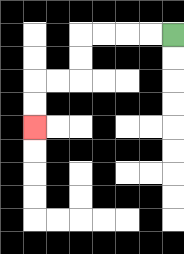{'start': '[7, 1]', 'end': '[1, 5]', 'path_directions': 'L,L,L,L,D,D,L,L,D,D', 'path_coordinates': '[[7, 1], [6, 1], [5, 1], [4, 1], [3, 1], [3, 2], [3, 3], [2, 3], [1, 3], [1, 4], [1, 5]]'}